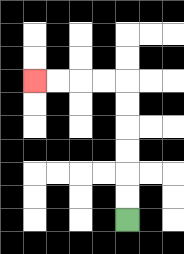{'start': '[5, 9]', 'end': '[1, 3]', 'path_directions': 'U,U,U,U,U,U,L,L,L,L', 'path_coordinates': '[[5, 9], [5, 8], [5, 7], [5, 6], [5, 5], [5, 4], [5, 3], [4, 3], [3, 3], [2, 3], [1, 3]]'}